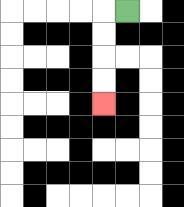{'start': '[5, 0]', 'end': '[4, 4]', 'path_directions': 'L,D,D,D,D', 'path_coordinates': '[[5, 0], [4, 0], [4, 1], [4, 2], [4, 3], [4, 4]]'}